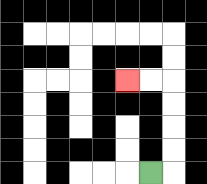{'start': '[6, 7]', 'end': '[5, 3]', 'path_directions': 'R,U,U,U,U,L,L', 'path_coordinates': '[[6, 7], [7, 7], [7, 6], [7, 5], [7, 4], [7, 3], [6, 3], [5, 3]]'}